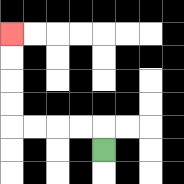{'start': '[4, 6]', 'end': '[0, 1]', 'path_directions': 'U,L,L,L,L,U,U,U,U', 'path_coordinates': '[[4, 6], [4, 5], [3, 5], [2, 5], [1, 5], [0, 5], [0, 4], [0, 3], [0, 2], [0, 1]]'}